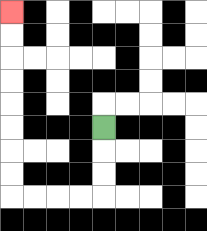{'start': '[4, 5]', 'end': '[0, 0]', 'path_directions': 'D,D,D,L,L,L,L,U,U,U,U,U,U,U,U', 'path_coordinates': '[[4, 5], [4, 6], [4, 7], [4, 8], [3, 8], [2, 8], [1, 8], [0, 8], [0, 7], [0, 6], [0, 5], [0, 4], [0, 3], [0, 2], [0, 1], [0, 0]]'}